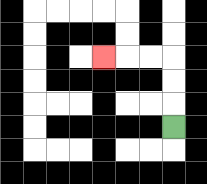{'start': '[7, 5]', 'end': '[4, 2]', 'path_directions': 'U,U,U,L,L,L', 'path_coordinates': '[[7, 5], [7, 4], [7, 3], [7, 2], [6, 2], [5, 2], [4, 2]]'}